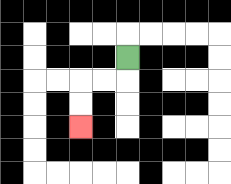{'start': '[5, 2]', 'end': '[3, 5]', 'path_directions': 'D,L,L,D,D', 'path_coordinates': '[[5, 2], [5, 3], [4, 3], [3, 3], [3, 4], [3, 5]]'}